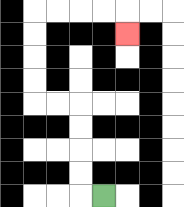{'start': '[4, 8]', 'end': '[5, 1]', 'path_directions': 'L,U,U,U,U,L,L,U,U,U,U,R,R,R,R,D', 'path_coordinates': '[[4, 8], [3, 8], [3, 7], [3, 6], [3, 5], [3, 4], [2, 4], [1, 4], [1, 3], [1, 2], [1, 1], [1, 0], [2, 0], [3, 0], [4, 0], [5, 0], [5, 1]]'}